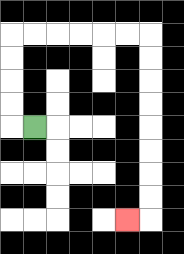{'start': '[1, 5]', 'end': '[5, 9]', 'path_directions': 'L,U,U,U,U,R,R,R,R,R,R,D,D,D,D,D,D,D,D,L', 'path_coordinates': '[[1, 5], [0, 5], [0, 4], [0, 3], [0, 2], [0, 1], [1, 1], [2, 1], [3, 1], [4, 1], [5, 1], [6, 1], [6, 2], [6, 3], [6, 4], [6, 5], [6, 6], [6, 7], [6, 8], [6, 9], [5, 9]]'}